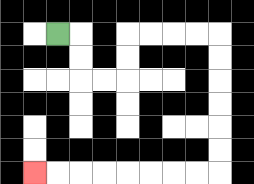{'start': '[2, 1]', 'end': '[1, 7]', 'path_directions': 'R,D,D,R,R,U,U,R,R,R,R,D,D,D,D,D,D,L,L,L,L,L,L,L,L', 'path_coordinates': '[[2, 1], [3, 1], [3, 2], [3, 3], [4, 3], [5, 3], [5, 2], [5, 1], [6, 1], [7, 1], [8, 1], [9, 1], [9, 2], [9, 3], [9, 4], [9, 5], [9, 6], [9, 7], [8, 7], [7, 7], [6, 7], [5, 7], [4, 7], [3, 7], [2, 7], [1, 7]]'}